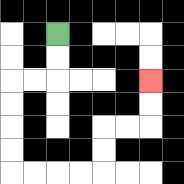{'start': '[2, 1]', 'end': '[6, 3]', 'path_directions': 'D,D,L,L,D,D,D,D,R,R,R,R,U,U,R,R,U,U', 'path_coordinates': '[[2, 1], [2, 2], [2, 3], [1, 3], [0, 3], [0, 4], [0, 5], [0, 6], [0, 7], [1, 7], [2, 7], [3, 7], [4, 7], [4, 6], [4, 5], [5, 5], [6, 5], [6, 4], [6, 3]]'}